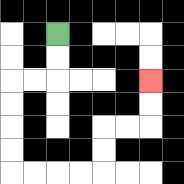{'start': '[2, 1]', 'end': '[6, 3]', 'path_directions': 'D,D,L,L,D,D,D,D,R,R,R,R,U,U,R,R,U,U', 'path_coordinates': '[[2, 1], [2, 2], [2, 3], [1, 3], [0, 3], [0, 4], [0, 5], [0, 6], [0, 7], [1, 7], [2, 7], [3, 7], [4, 7], [4, 6], [4, 5], [5, 5], [6, 5], [6, 4], [6, 3]]'}